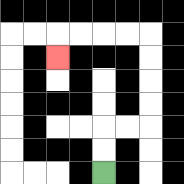{'start': '[4, 7]', 'end': '[2, 2]', 'path_directions': 'U,U,R,R,U,U,U,U,L,L,L,L,D', 'path_coordinates': '[[4, 7], [4, 6], [4, 5], [5, 5], [6, 5], [6, 4], [6, 3], [6, 2], [6, 1], [5, 1], [4, 1], [3, 1], [2, 1], [2, 2]]'}